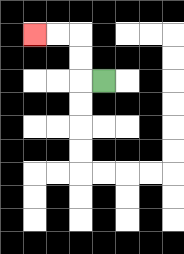{'start': '[4, 3]', 'end': '[1, 1]', 'path_directions': 'L,U,U,L,L', 'path_coordinates': '[[4, 3], [3, 3], [3, 2], [3, 1], [2, 1], [1, 1]]'}